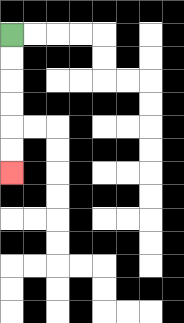{'start': '[0, 1]', 'end': '[0, 7]', 'path_directions': 'D,D,D,D,D,D', 'path_coordinates': '[[0, 1], [0, 2], [0, 3], [0, 4], [0, 5], [0, 6], [0, 7]]'}